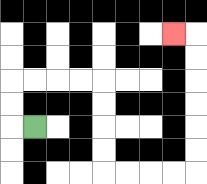{'start': '[1, 5]', 'end': '[7, 1]', 'path_directions': 'L,U,U,R,R,R,R,D,D,D,D,R,R,R,R,U,U,U,U,U,U,L', 'path_coordinates': '[[1, 5], [0, 5], [0, 4], [0, 3], [1, 3], [2, 3], [3, 3], [4, 3], [4, 4], [4, 5], [4, 6], [4, 7], [5, 7], [6, 7], [7, 7], [8, 7], [8, 6], [8, 5], [8, 4], [8, 3], [8, 2], [8, 1], [7, 1]]'}